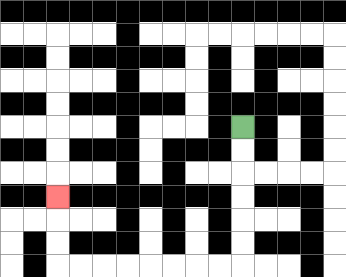{'start': '[10, 5]', 'end': '[2, 8]', 'path_directions': 'D,D,D,D,D,D,L,L,L,L,L,L,L,L,U,U,U', 'path_coordinates': '[[10, 5], [10, 6], [10, 7], [10, 8], [10, 9], [10, 10], [10, 11], [9, 11], [8, 11], [7, 11], [6, 11], [5, 11], [4, 11], [3, 11], [2, 11], [2, 10], [2, 9], [2, 8]]'}